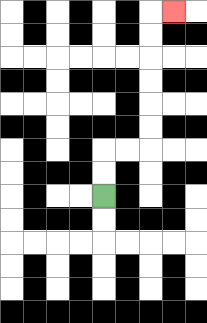{'start': '[4, 8]', 'end': '[7, 0]', 'path_directions': 'U,U,R,R,U,U,U,U,U,U,R', 'path_coordinates': '[[4, 8], [4, 7], [4, 6], [5, 6], [6, 6], [6, 5], [6, 4], [6, 3], [6, 2], [6, 1], [6, 0], [7, 0]]'}